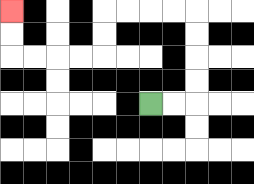{'start': '[6, 4]', 'end': '[0, 0]', 'path_directions': 'R,R,U,U,U,U,L,L,L,L,D,D,L,L,L,L,U,U', 'path_coordinates': '[[6, 4], [7, 4], [8, 4], [8, 3], [8, 2], [8, 1], [8, 0], [7, 0], [6, 0], [5, 0], [4, 0], [4, 1], [4, 2], [3, 2], [2, 2], [1, 2], [0, 2], [0, 1], [0, 0]]'}